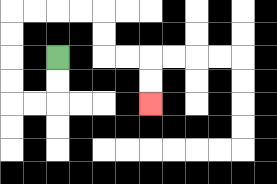{'start': '[2, 2]', 'end': '[6, 4]', 'path_directions': 'D,D,L,L,U,U,U,U,R,R,R,R,D,D,R,R,D,D', 'path_coordinates': '[[2, 2], [2, 3], [2, 4], [1, 4], [0, 4], [0, 3], [0, 2], [0, 1], [0, 0], [1, 0], [2, 0], [3, 0], [4, 0], [4, 1], [4, 2], [5, 2], [6, 2], [6, 3], [6, 4]]'}